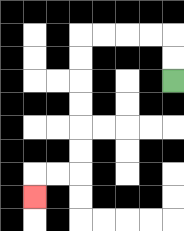{'start': '[7, 3]', 'end': '[1, 8]', 'path_directions': 'U,U,L,L,L,L,D,D,D,D,D,D,L,L,D', 'path_coordinates': '[[7, 3], [7, 2], [7, 1], [6, 1], [5, 1], [4, 1], [3, 1], [3, 2], [3, 3], [3, 4], [3, 5], [3, 6], [3, 7], [2, 7], [1, 7], [1, 8]]'}